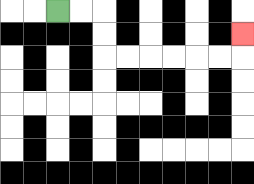{'start': '[2, 0]', 'end': '[10, 1]', 'path_directions': 'R,R,D,D,R,R,R,R,R,R,U', 'path_coordinates': '[[2, 0], [3, 0], [4, 0], [4, 1], [4, 2], [5, 2], [6, 2], [7, 2], [8, 2], [9, 2], [10, 2], [10, 1]]'}